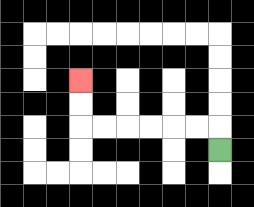{'start': '[9, 6]', 'end': '[3, 3]', 'path_directions': 'U,L,L,L,L,L,L,U,U', 'path_coordinates': '[[9, 6], [9, 5], [8, 5], [7, 5], [6, 5], [5, 5], [4, 5], [3, 5], [3, 4], [3, 3]]'}